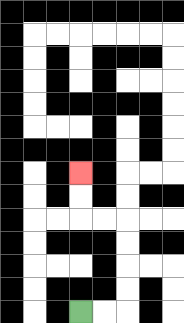{'start': '[3, 13]', 'end': '[3, 7]', 'path_directions': 'R,R,U,U,U,U,L,L,U,U', 'path_coordinates': '[[3, 13], [4, 13], [5, 13], [5, 12], [5, 11], [5, 10], [5, 9], [4, 9], [3, 9], [3, 8], [3, 7]]'}